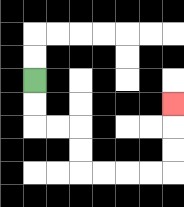{'start': '[1, 3]', 'end': '[7, 4]', 'path_directions': 'D,D,R,R,D,D,R,R,R,R,U,U,U', 'path_coordinates': '[[1, 3], [1, 4], [1, 5], [2, 5], [3, 5], [3, 6], [3, 7], [4, 7], [5, 7], [6, 7], [7, 7], [7, 6], [7, 5], [7, 4]]'}